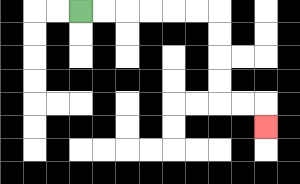{'start': '[3, 0]', 'end': '[11, 5]', 'path_directions': 'R,R,R,R,R,R,D,D,D,D,R,R,D', 'path_coordinates': '[[3, 0], [4, 0], [5, 0], [6, 0], [7, 0], [8, 0], [9, 0], [9, 1], [9, 2], [9, 3], [9, 4], [10, 4], [11, 4], [11, 5]]'}